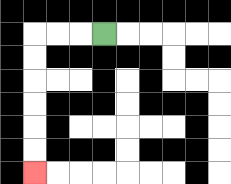{'start': '[4, 1]', 'end': '[1, 7]', 'path_directions': 'L,L,L,D,D,D,D,D,D', 'path_coordinates': '[[4, 1], [3, 1], [2, 1], [1, 1], [1, 2], [1, 3], [1, 4], [1, 5], [1, 6], [1, 7]]'}